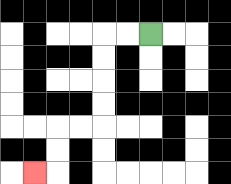{'start': '[6, 1]', 'end': '[1, 7]', 'path_directions': 'L,L,D,D,D,D,L,L,D,D,L', 'path_coordinates': '[[6, 1], [5, 1], [4, 1], [4, 2], [4, 3], [4, 4], [4, 5], [3, 5], [2, 5], [2, 6], [2, 7], [1, 7]]'}